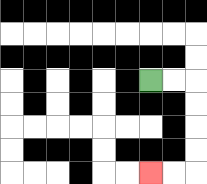{'start': '[6, 3]', 'end': '[6, 7]', 'path_directions': 'R,R,D,D,D,D,L,L', 'path_coordinates': '[[6, 3], [7, 3], [8, 3], [8, 4], [8, 5], [8, 6], [8, 7], [7, 7], [6, 7]]'}